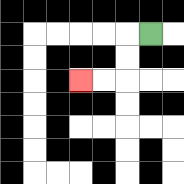{'start': '[6, 1]', 'end': '[3, 3]', 'path_directions': 'L,D,D,L,L', 'path_coordinates': '[[6, 1], [5, 1], [5, 2], [5, 3], [4, 3], [3, 3]]'}